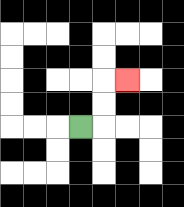{'start': '[3, 5]', 'end': '[5, 3]', 'path_directions': 'R,U,U,R', 'path_coordinates': '[[3, 5], [4, 5], [4, 4], [4, 3], [5, 3]]'}